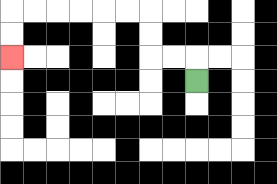{'start': '[8, 3]', 'end': '[0, 2]', 'path_directions': 'U,L,L,U,U,L,L,L,L,L,L,D,D', 'path_coordinates': '[[8, 3], [8, 2], [7, 2], [6, 2], [6, 1], [6, 0], [5, 0], [4, 0], [3, 0], [2, 0], [1, 0], [0, 0], [0, 1], [0, 2]]'}